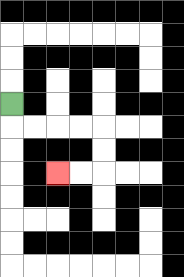{'start': '[0, 4]', 'end': '[2, 7]', 'path_directions': 'D,R,R,R,R,D,D,L,L', 'path_coordinates': '[[0, 4], [0, 5], [1, 5], [2, 5], [3, 5], [4, 5], [4, 6], [4, 7], [3, 7], [2, 7]]'}